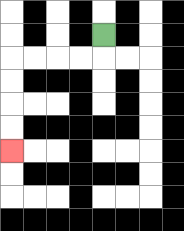{'start': '[4, 1]', 'end': '[0, 6]', 'path_directions': 'D,L,L,L,L,D,D,D,D', 'path_coordinates': '[[4, 1], [4, 2], [3, 2], [2, 2], [1, 2], [0, 2], [0, 3], [0, 4], [0, 5], [0, 6]]'}